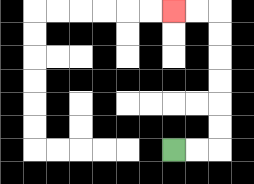{'start': '[7, 6]', 'end': '[7, 0]', 'path_directions': 'R,R,U,U,U,U,U,U,L,L', 'path_coordinates': '[[7, 6], [8, 6], [9, 6], [9, 5], [9, 4], [9, 3], [9, 2], [9, 1], [9, 0], [8, 0], [7, 0]]'}